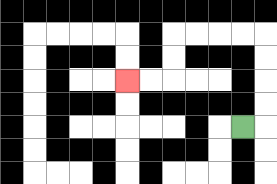{'start': '[10, 5]', 'end': '[5, 3]', 'path_directions': 'R,U,U,U,U,L,L,L,L,D,D,L,L', 'path_coordinates': '[[10, 5], [11, 5], [11, 4], [11, 3], [11, 2], [11, 1], [10, 1], [9, 1], [8, 1], [7, 1], [7, 2], [7, 3], [6, 3], [5, 3]]'}